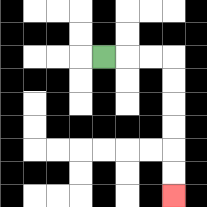{'start': '[4, 2]', 'end': '[7, 8]', 'path_directions': 'R,R,R,D,D,D,D,D,D', 'path_coordinates': '[[4, 2], [5, 2], [6, 2], [7, 2], [7, 3], [7, 4], [7, 5], [7, 6], [7, 7], [7, 8]]'}